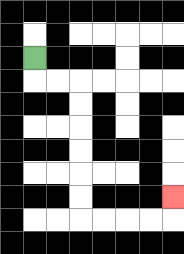{'start': '[1, 2]', 'end': '[7, 8]', 'path_directions': 'D,R,R,D,D,D,D,D,D,R,R,R,R,U', 'path_coordinates': '[[1, 2], [1, 3], [2, 3], [3, 3], [3, 4], [3, 5], [3, 6], [3, 7], [3, 8], [3, 9], [4, 9], [5, 9], [6, 9], [7, 9], [7, 8]]'}